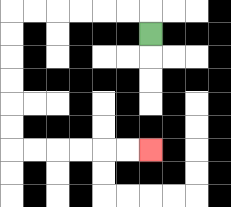{'start': '[6, 1]', 'end': '[6, 6]', 'path_directions': 'U,L,L,L,L,L,L,D,D,D,D,D,D,R,R,R,R,R,R', 'path_coordinates': '[[6, 1], [6, 0], [5, 0], [4, 0], [3, 0], [2, 0], [1, 0], [0, 0], [0, 1], [0, 2], [0, 3], [0, 4], [0, 5], [0, 6], [1, 6], [2, 6], [3, 6], [4, 6], [5, 6], [6, 6]]'}